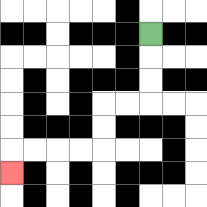{'start': '[6, 1]', 'end': '[0, 7]', 'path_directions': 'D,D,D,L,L,D,D,L,L,L,L,D', 'path_coordinates': '[[6, 1], [6, 2], [6, 3], [6, 4], [5, 4], [4, 4], [4, 5], [4, 6], [3, 6], [2, 6], [1, 6], [0, 6], [0, 7]]'}